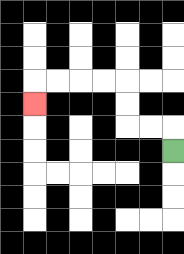{'start': '[7, 6]', 'end': '[1, 4]', 'path_directions': 'U,L,L,U,U,L,L,L,L,D', 'path_coordinates': '[[7, 6], [7, 5], [6, 5], [5, 5], [5, 4], [5, 3], [4, 3], [3, 3], [2, 3], [1, 3], [1, 4]]'}